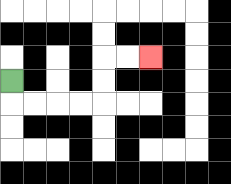{'start': '[0, 3]', 'end': '[6, 2]', 'path_directions': 'D,R,R,R,R,U,U,R,R', 'path_coordinates': '[[0, 3], [0, 4], [1, 4], [2, 4], [3, 4], [4, 4], [4, 3], [4, 2], [5, 2], [6, 2]]'}